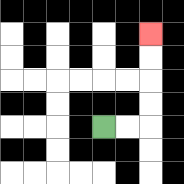{'start': '[4, 5]', 'end': '[6, 1]', 'path_directions': 'R,R,U,U,U,U', 'path_coordinates': '[[4, 5], [5, 5], [6, 5], [6, 4], [6, 3], [6, 2], [6, 1]]'}